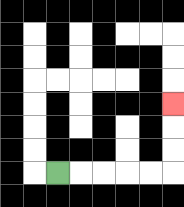{'start': '[2, 7]', 'end': '[7, 4]', 'path_directions': 'R,R,R,R,R,U,U,U', 'path_coordinates': '[[2, 7], [3, 7], [4, 7], [5, 7], [6, 7], [7, 7], [7, 6], [7, 5], [7, 4]]'}